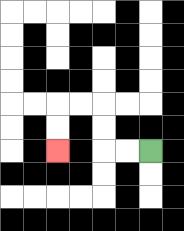{'start': '[6, 6]', 'end': '[2, 6]', 'path_directions': 'L,L,U,U,L,L,D,D', 'path_coordinates': '[[6, 6], [5, 6], [4, 6], [4, 5], [4, 4], [3, 4], [2, 4], [2, 5], [2, 6]]'}